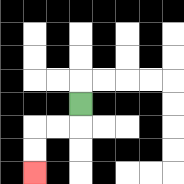{'start': '[3, 4]', 'end': '[1, 7]', 'path_directions': 'D,L,L,D,D', 'path_coordinates': '[[3, 4], [3, 5], [2, 5], [1, 5], [1, 6], [1, 7]]'}